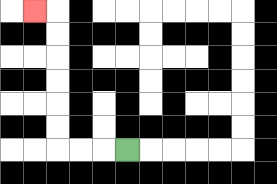{'start': '[5, 6]', 'end': '[1, 0]', 'path_directions': 'L,L,L,U,U,U,U,U,U,L', 'path_coordinates': '[[5, 6], [4, 6], [3, 6], [2, 6], [2, 5], [2, 4], [2, 3], [2, 2], [2, 1], [2, 0], [1, 0]]'}